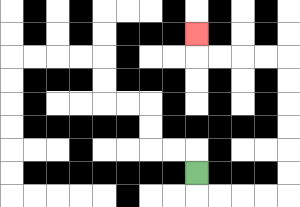{'start': '[8, 7]', 'end': '[8, 1]', 'path_directions': 'D,R,R,R,R,U,U,U,U,U,U,L,L,L,L,U', 'path_coordinates': '[[8, 7], [8, 8], [9, 8], [10, 8], [11, 8], [12, 8], [12, 7], [12, 6], [12, 5], [12, 4], [12, 3], [12, 2], [11, 2], [10, 2], [9, 2], [8, 2], [8, 1]]'}